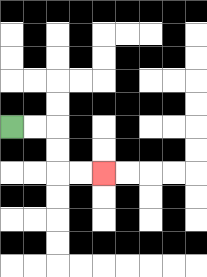{'start': '[0, 5]', 'end': '[4, 7]', 'path_directions': 'R,R,D,D,R,R', 'path_coordinates': '[[0, 5], [1, 5], [2, 5], [2, 6], [2, 7], [3, 7], [4, 7]]'}